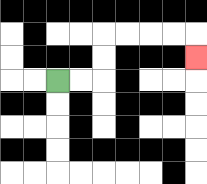{'start': '[2, 3]', 'end': '[8, 2]', 'path_directions': 'R,R,U,U,R,R,R,R,D', 'path_coordinates': '[[2, 3], [3, 3], [4, 3], [4, 2], [4, 1], [5, 1], [6, 1], [7, 1], [8, 1], [8, 2]]'}